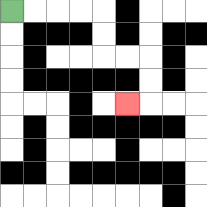{'start': '[0, 0]', 'end': '[5, 4]', 'path_directions': 'R,R,R,R,D,D,R,R,D,D,L', 'path_coordinates': '[[0, 0], [1, 0], [2, 0], [3, 0], [4, 0], [4, 1], [4, 2], [5, 2], [6, 2], [6, 3], [6, 4], [5, 4]]'}